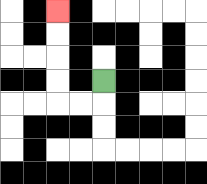{'start': '[4, 3]', 'end': '[2, 0]', 'path_directions': 'D,L,L,U,U,U,U', 'path_coordinates': '[[4, 3], [4, 4], [3, 4], [2, 4], [2, 3], [2, 2], [2, 1], [2, 0]]'}